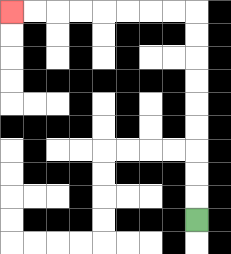{'start': '[8, 9]', 'end': '[0, 0]', 'path_directions': 'U,U,U,U,U,U,U,U,U,L,L,L,L,L,L,L,L', 'path_coordinates': '[[8, 9], [8, 8], [8, 7], [8, 6], [8, 5], [8, 4], [8, 3], [8, 2], [8, 1], [8, 0], [7, 0], [6, 0], [5, 0], [4, 0], [3, 0], [2, 0], [1, 0], [0, 0]]'}